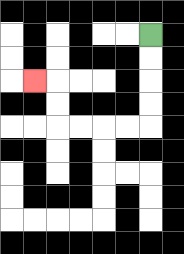{'start': '[6, 1]', 'end': '[1, 3]', 'path_directions': 'D,D,D,D,L,L,L,L,U,U,L', 'path_coordinates': '[[6, 1], [6, 2], [6, 3], [6, 4], [6, 5], [5, 5], [4, 5], [3, 5], [2, 5], [2, 4], [2, 3], [1, 3]]'}